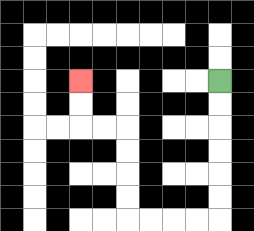{'start': '[9, 3]', 'end': '[3, 3]', 'path_directions': 'D,D,D,D,D,D,L,L,L,L,U,U,U,U,L,L,U,U', 'path_coordinates': '[[9, 3], [9, 4], [9, 5], [9, 6], [9, 7], [9, 8], [9, 9], [8, 9], [7, 9], [6, 9], [5, 9], [5, 8], [5, 7], [5, 6], [5, 5], [4, 5], [3, 5], [3, 4], [3, 3]]'}